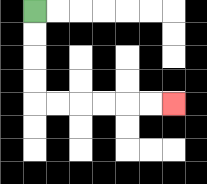{'start': '[1, 0]', 'end': '[7, 4]', 'path_directions': 'D,D,D,D,R,R,R,R,R,R', 'path_coordinates': '[[1, 0], [1, 1], [1, 2], [1, 3], [1, 4], [2, 4], [3, 4], [4, 4], [5, 4], [6, 4], [7, 4]]'}